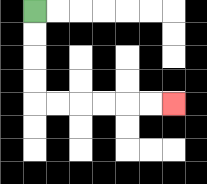{'start': '[1, 0]', 'end': '[7, 4]', 'path_directions': 'D,D,D,D,R,R,R,R,R,R', 'path_coordinates': '[[1, 0], [1, 1], [1, 2], [1, 3], [1, 4], [2, 4], [3, 4], [4, 4], [5, 4], [6, 4], [7, 4]]'}